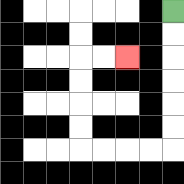{'start': '[7, 0]', 'end': '[5, 2]', 'path_directions': 'D,D,D,D,D,D,L,L,L,L,U,U,U,U,R,R', 'path_coordinates': '[[7, 0], [7, 1], [7, 2], [7, 3], [7, 4], [7, 5], [7, 6], [6, 6], [5, 6], [4, 6], [3, 6], [3, 5], [3, 4], [3, 3], [3, 2], [4, 2], [5, 2]]'}